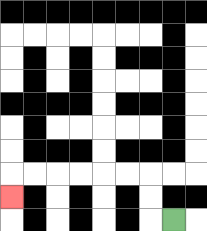{'start': '[7, 9]', 'end': '[0, 8]', 'path_directions': 'L,U,U,L,L,L,L,L,L,D', 'path_coordinates': '[[7, 9], [6, 9], [6, 8], [6, 7], [5, 7], [4, 7], [3, 7], [2, 7], [1, 7], [0, 7], [0, 8]]'}